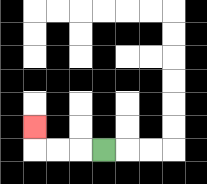{'start': '[4, 6]', 'end': '[1, 5]', 'path_directions': 'L,L,L,U', 'path_coordinates': '[[4, 6], [3, 6], [2, 6], [1, 6], [1, 5]]'}